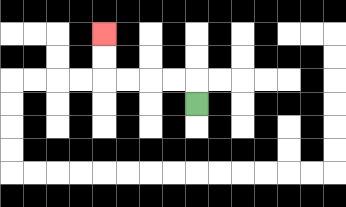{'start': '[8, 4]', 'end': '[4, 1]', 'path_directions': 'U,L,L,L,L,U,U', 'path_coordinates': '[[8, 4], [8, 3], [7, 3], [6, 3], [5, 3], [4, 3], [4, 2], [4, 1]]'}